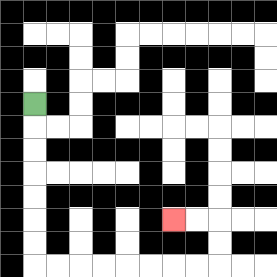{'start': '[1, 4]', 'end': '[7, 9]', 'path_directions': 'D,D,D,D,D,D,D,R,R,R,R,R,R,R,R,U,U,L,L', 'path_coordinates': '[[1, 4], [1, 5], [1, 6], [1, 7], [1, 8], [1, 9], [1, 10], [1, 11], [2, 11], [3, 11], [4, 11], [5, 11], [6, 11], [7, 11], [8, 11], [9, 11], [9, 10], [9, 9], [8, 9], [7, 9]]'}